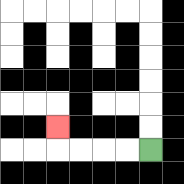{'start': '[6, 6]', 'end': '[2, 5]', 'path_directions': 'L,L,L,L,U', 'path_coordinates': '[[6, 6], [5, 6], [4, 6], [3, 6], [2, 6], [2, 5]]'}